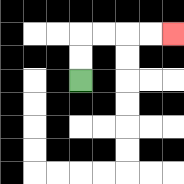{'start': '[3, 3]', 'end': '[7, 1]', 'path_directions': 'U,U,R,R,R,R', 'path_coordinates': '[[3, 3], [3, 2], [3, 1], [4, 1], [5, 1], [6, 1], [7, 1]]'}